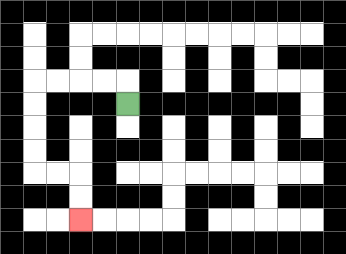{'start': '[5, 4]', 'end': '[3, 9]', 'path_directions': 'U,L,L,L,L,D,D,D,D,R,R,D,D', 'path_coordinates': '[[5, 4], [5, 3], [4, 3], [3, 3], [2, 3], [1, 3], [1, 4], [1, 5], [1, 6], [1, 7], [2, 7], [3, 7], [3, 8], [3, 9]]'}